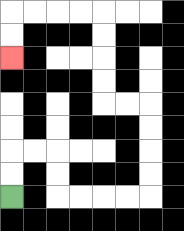{'start': '[0, 8]', 'end': '[0, 2]', 'path_directions': 'U,U,R,R,D,D,R,R,R,R,U,U,U,U,L,L,U,U,U,U,L,L,L,L,D,D', 'path_coordinates': '[[0, 8], [0, 7], [0, 6], [1, 6], [2, 6], [2, 7], [2, 8], [3, 8], [4, 8], [5, 8], [6, 8], [6, 7], [6, 6], [6, 5], [6, 4], [5, 4], [4, 4], [4, 3], [4, 2], [4, 1], [4, 0], [3, 0], [2, 0], [1, 0], [0, 0], [0, 1], [0, 2]]'}